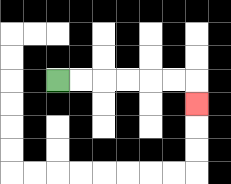{'start': '[2, 3]', 'end': '[8, 4]', 'path_directions': 'R,R,R,R,R,R,D', 'path_coordinates': '[[2, 3], [3, 3], [4, 3], [5, 3], [6, 3], [7, 3], [8, 3], [8, 4]]'}